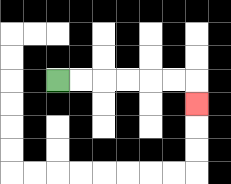{'start': '[2, 3]', 'end': '[8, 4]', 'path_directions': 'R,R,R,R,R,R,D', 'path_coordinates': '[[2, 3], [3, 3], [4, 3], [5, 3], [6, 3], [7, 3], [8, 3], [8, 4]]'}